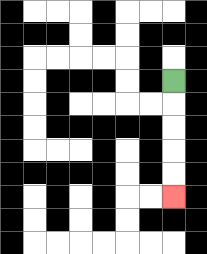{'start': '[7, 3]', 'end': '[7, 8]', 'path_directions': 'D,D,D,D,D', 'path_coordinates': '[[7, 3], [7, 4], [7, 5], [7, 6], [7, 7], [7, 8]]'}